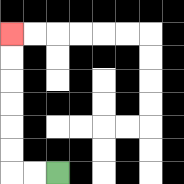{'start': '[2, 7]', 'end': '[0, 1]', 'path_directions': 'L,L,U,U,U,U,U,U', 'path_coordinates': '[[2, 7], [1, 7], [0, 7], [0, 6], [0, 5], [0, 4], [0, 3], [0, 2], [0, 1]]'}